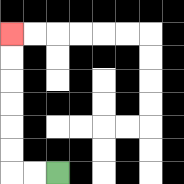{'start': '[2, 7]', 'end': '[0, 1]', 'path_directions': 'L,L,U,U,U,U,U,U', 'path_coordinates': '[[2, 7], [1, 7], [0, 7], [0, 6], [0, 5], [0, 4], [0, 3], [0, 2], [0, 1]]'}